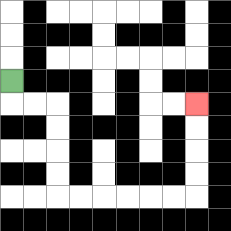{'start': '[0, 3]', 'end': '[8, 4]', 'path_directions': 'D,R,R,D,D,D,D,R,R,R,R,R,R,U,U,U,U', 'path_coordinates': '[[0, 3], [0, 4], [1, 4], [2, 4], [2, 5], [2, 6], [2, 7], [2, 8], [3, 8], [4, 8], [5, 8], [6, 8], [7, 8], [8, 8], [8, 7], [8, 6], [8, 5], [8, 4]]'}